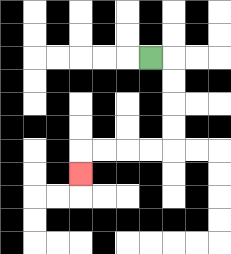{'start': '[6, 2]', 'end': '[3, 7]', 'path_directions': 'R,D,D,D,D,L,L,L,L,D', 'path_coordinates': '[[6, 2], [7, 2], [7, 3], [7, 4], [7, 5], [7, 6], [6, 6], [5, 6], [4, 6], [3, 6], [3, 7]]'}